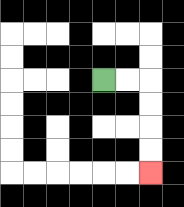{'start': '[4, 3]', 'end': '[6, 7]', 'path_directions': 'R,R,D,D,D,D', 'path_coordinates': '[[4, 3], [5, 3], [6, 3], [6, 4], [6, 5], [6, 6], [6, 7]]'}